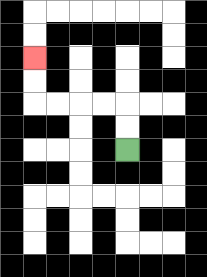{'start': '[5, 6]', 'end': '[1, 2]', 'path_directions': 'U,U,L,L,L,L,U,U', 'path_coordinates': '[[5, 6], [5, 5], [5, 4], [4, 4], [3, 4], [2, 4], [1, 4], [1, 3], [1, 2]]'}